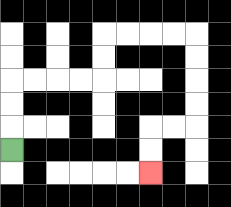{'start': '[0, 6]', 'end': '[6, 7]', 'path_directions': 'U,U,U,R,R,R,R,U,U,R,R,R,R,D,D,D,D,L,L,D,D', 'path_coordinates': '[[0, 6], [0, 5], [0, 4], [0, 3], [1, 3], [2, 3], [3, 3], [4, 3], [4, 2], [4, 1], [5, 1], [6, 1], [7, 1], [8, 1], [8, 2], [8, 3], [8, 4], [8, 5], [7, 5], [6, 5], [6, 6], [6, 7]]'}